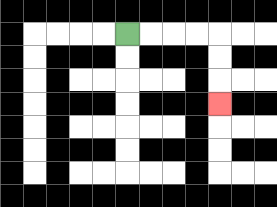{'start': '[5, 1]', 'end': '[9, 4]', 'path_directions': 'R,R,R,R,D,D,D', 'path_coordinates': '[[5, 1], [6, 1], [7, 1], [8, 1], [9, 1], [9, 2], [9, 3], [9, 4]]'}